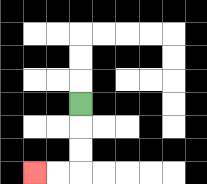{'start': '[3, 4]', 'end': '[1, 7]', 'path_directions': 'D,D,D,L,L', 'path_coordinates': '[[3, 4], [3, 5], [3, 6], [3, 7], [2, 7], [1, 7]]'}